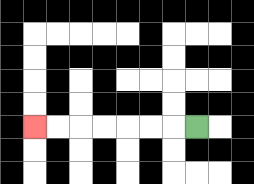{'start': '[8, 5]', 'end': '[1, 5]', 'path_directions': 'L,L,L,L,L,L,L', 'path_coordinates': '[[8, 5], [7, 5], [6, 5], [5, 5], [4, 5], [3, 5], [2, 5], [1, 5]]'}